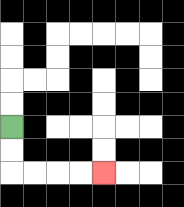{'start': '[0, 5]', 'end': '[4, 7]', 'path_directions': 'D,D,R,R,R,R', 'path_coordinates': '[[0, 5], [0, 6], [0, 7], [1, 7], [2, 7], [3, 7], [4, 7]]'}